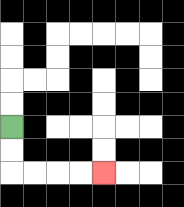{'start': '[0, 5]', 'end': '[4, 7]', 'path_directions': 'D,D,R,R,R,R', 'path_coordinates': '[[0, 5], [0, 6], [0, 7], [1, 7], [2, 7], [3, 7], [4, 7]]'}